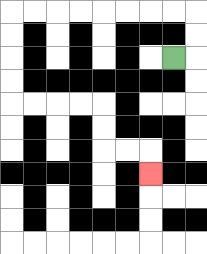{'start': '[7, 2]', 'end': '[6, 7]', 'path_directions': 'R,U,U,L,L,L,L,L,L,L,L,D,D,D,D,R,R,R,R,D,D,R,R,D', 'path_coordinates': '[[7, 2], [8, 2], [8, 1], [8, 0], [7, 0], [6, 0], [5, 0], [4, 0], [3, 0], [2, 0], [1, 0], [0, 0], [0, 1], [0, 2], [0, 3], [0, 4], [1, 4], [2, 4], [3, 4], [4, 4], [4, 5], [4, 6], [5, 6], [6, 6], [6, 7]]'}